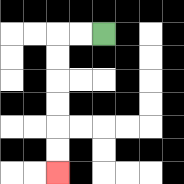{'start': '[4, 1]', 'end': '[2, 7]', 'path_directions': 'L,L,D,D,D,D,D,D', 'path_coordinates': '[[4, 1], [3, 1], [2, 1], [2, 2], [2, 3], [2, 4], [2, 5], [2, 6], [2, 7]]'}